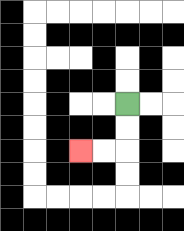{'start': '[5, 4]', 'end': '[3, 6]', 'path_directions': 'D,D,L,L', 'path_coordinates': '[[5, 4], [5, 5], [5, 6], [4, 6], [3, 6]]'}